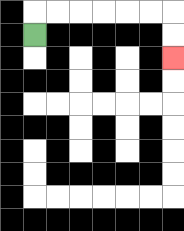{'start': '[1, 1]', 'end': '[7, 2]', 'path_directions': 'U,R,R,R,R,R,R,D,D', 'path_coordinates': '[[1, 1], [1, 0], [2, 0], [3, 0], [4, 0], [5, 0], [6, 0], [7, 0], [7, 1], [7, 2]]'}